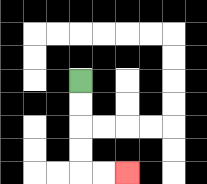{'start': '[3, 3]', 'end': '[5, 7]', 'path_directions': 'D,D,D,D,R,R', 'path_coordinates': '[[3, 3], [3, 4], [3, 5], [3, 6], [3, 7], [4, 7], [5, 7]]'}